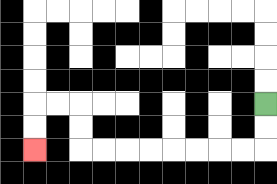{'start': '[11, 4]', 'end': '[1, 6]', 'path_directions': 'D,D,L,L,L,L,L,L,L,L,U,U,L,L,D,D', 'path_coordinates': '[[11, 4], [11, 5], [11, 6], [10, 6], [9, 6], [8, 6], [7, 6], [6, 6], [5, 6], [4, 6], [3, 6], [3, 5], [3, 4], [2, 4], [1, 4], [1, 5], [1, 6]]'}